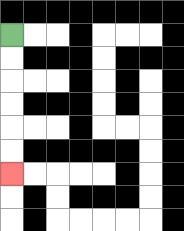{'start': '[0, 1]', 'end': '[0, 7]', 'path_directions': 'D,D,D,D,D,D', 'path_coordinates': '[[0, 1], [0, 2], [0, 3], [0, 4], [0, 5], [0, 6], [0, 7]]'}